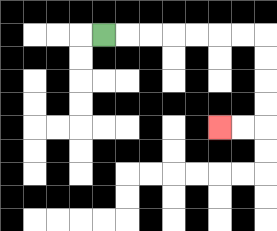{'start': '[4, 1]', 'end': '[9, 5]', 'path_directions': 'R,R,R,R,R,R,R,D,D,D,D,L,L', 'path_coordinates': '[[4, 1], [5, 1], [6, 1], [7, 1], [8, 1], [9, 1], [10, 1], [11, 1], [11, 2], [11, 3], [11, 4], [11, 5], [10, 5], [9, 5]]'}